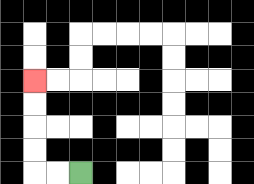{'start': '[3, 7]', 'end': '[1, 3]', 'path_directions': 'L,L,U,U,U,U', 'path_coordinates': '[[3, 7], [2, 7], [1, 7], [1, 6], [1, 5], [1, 4], [1, 3]]'}